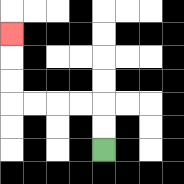{'start': '[4, 6]', 'end': '[0, 1]', 'path_directions': 'U,U,L,L,L,L,U,U,U', 'path_coordinates': '[[4, 6], [4, 5], [4, 4], [3, 4], [2, 4], [1, 4], [0, 4], [0, 3], [0, 2], [0, 1]]'}